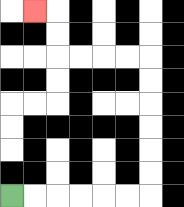{'start': '[0, 8]', 'end': '[1, 0]', 'path_directions': 'R,R,R,R,R,R,U,U,U,U,U,U,L,L,L,L,U,U,L', 'path_coordinates': '[[0, 8], [1, 8], [2, 8], [3, 8], [4, 8], [5, 8], [6, 8], [6, 7], [6, 6], [6, 5], [6, 4], [6, 3], [6, 2], [5, 2], [4, 2], [3, 2], [2, 2], [2, 1], [2, 0], [1, 0]]'}